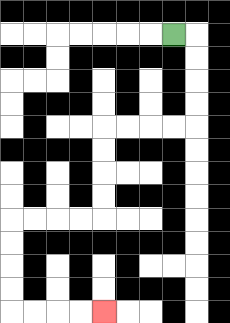{'start': '[7, 1]', 'end': '[4, 13]', 'path_directions': 'R,D,D,D,D,L,L,L,L,D,D,D,D,L,L,L,L,D,D,D,D,R,R,R,R', 'path_coordinates': '[[7, 1], [8, 1], [8, 2], [8, 3], [8, 4], [8, 5], [7, 5], [6, 5], [5, 5], [4, 5], [4, 6], [4, 7], [4, 8], [4, 9], [3, 9], [2, 9], [1, 9], [0, 9], [0, 10], [0, 11], [0, 12], [0, 13], [1, 13], [2, 13], [3, 13], [4, 13]]'}